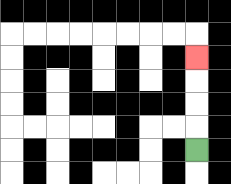{'start': '[8, 6]', 'end': '[8, 2]', 'path_directions': 'U,U,U,U', 'path_coordinates': '[[8, 6], [8, 5], [8, 4], [8, 3], [8, 2]]'}